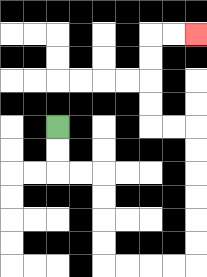{'start': '[2, 5]', 'end': '[8, 1]', 'path_directions': 'D,D,R,R,D,D,D,D,R,R,R,R,U,U,U,U,U,U,L,L,U,U,U,U,R,R', 'path_coordinates': '[[2, 5], [2, 6], [2, 7], [3, 7], [4, 7], [4, 8], [4, 9], [4, 10], [4, 11], [5, 11], [6, 11], [7, 11], [8, 11], [8, 10], [8, 9], [8, 8], [8, 7], [8, 6], [8, 5], [7, 5], [6, 5], [6, 4], [6, 3], [6, 2], [6, 1], [7, 1], [8, 1]]'}